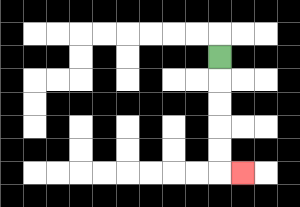{'start': '[9, 2]', 'end': '[10, 7]', 'path_directions': 'D,D,D,D,D,R', 'path_coordinates': '[[9, 2], [9, 3], [9, 4], [9, 5], [9, 6], [9, 7], [10, 7]]'}